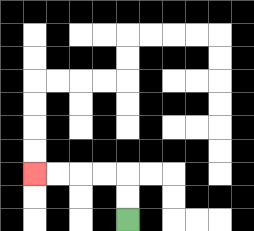{'start': '[5, 9]', 'end': '[1, 7]', 'path_directions': 'U,U,L,L,L,L', 'path_coordinates': '[[5, 9], [5, 8], [5, 7], [4, 7], [3, 7], [2, 7], [1, 7]]'}